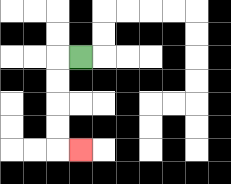{'start': '[3, 2]', 'end': '[3, 6]', 'path_directions': 'L,D,D,D,D,R', 'path_coordinates': '[[3, 2], [2, 2], [2, 3], [2, 4], [2, 5], [2, 6], [3, 6]]'}